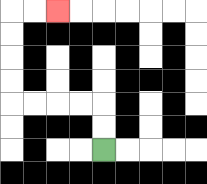{'start': '[4, 6]', 'end': '[2, 0]', 'path_directions': 'U,U,L,L,L,L,U,U,U,U,R,R', 'path_coordinates': '[[4, 6], [4, 5], [4, 4], [3, 4], [2, 4], [1, 4], [0, 4], [0, 3], [0, 2], [0, 1], [0, 0], [1, 0], [2, 0]]'}